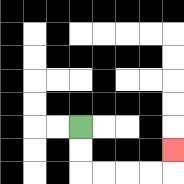{'start': '[3, 5]', 'end': '[7, 6]', 'path_directions': 'D,D,R,R,R,R,U', 'path_coordinates': '[[3, 5], [3, 6], [3, 7], [4, 7], [5, 7], [6, 7], [7, 7], [7, 6]]'}